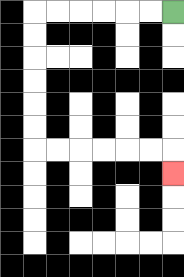{'start': '[7, 0]', 'end': '[7, 7]', 'path_directions': 'L,L,L,L,L,L,D,D,D,D,D,D,R,R,R,R,R,R,D', 'path_coordinates': '[[7, 0], [6, 0], [5, 0], [4, 0], [3, 0], [2, 0], [1, 0], [1, 1], [1, 2], [1, 3], [1, 4], [1, 5], [1, 6], [2, 6], [3, 6], [4, 6], [5, 6], [6, 6], [7, 6], [7, 7]]'}